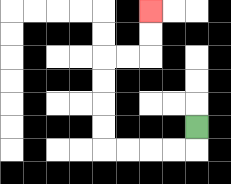{'start': '[8, 5]', 'end': '[6, 0]', 'path_directions': 'D,L,L,L,L,U,U,U,U,R,R,U,U', 'path_coordinates': '[[8, 5], [8, 6], [7, 6], [6, 6], [5, 6], [4, 6], [4, 5], [4, 4], [4, 3], [4, 2], [5, 2], [6, 2], [6, 1], [6, 0]]'}